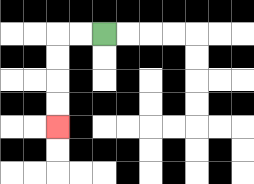{'start': '[4, 1]', 'end': '[2, 5]', 'path_directions': 'L,L,D,D,D,D', 'path_coordinates': '[[4, 1], [3, 1], [2, 1], [2, 2], [2, 3], [2, 4], [2, 5]]'}